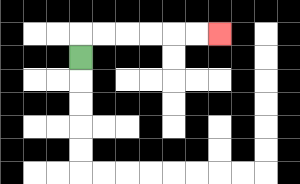{'start': '[3, 2]', 'end': '[9, 1]', 'path_directions': 'U,R,R,R,R,R,R', 'path_coordinates': '[[3, 2], [3, 1], [4, 1], [5, 1], [6, 1], [7, 1], [8, 1], [9, 1]]'}